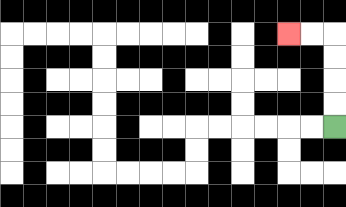{'start': '[14, 5]', 'end': '[12, 1]', 'path_directions': 'U,U,U,U,L,L', 'path_coordinates': '[[14, 5], [14, 4], [14, 3], [14, 2], [14, 1], [13, 1], [12, 1]]'}